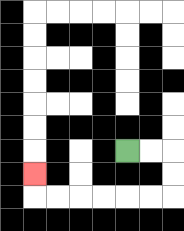{'start': '[5, 6]', 'end': '[1, 7]', 'path_directions': 'R,R,D,D,L,L,L,L,L,L,U', 'path_coordinates': '[[5, 6], [6, 6], [7, 6], [7, 7], [7, 8], [6, 8], [5, 8], [4, 8], [3, 8], [2, 8], [1, 8], [1, 7]]'}